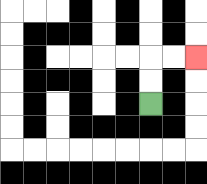{'start': '[6, 4]', 'end': '[8, 2]', 'path_directions': 'U,U,R,R', 'path_coordinates': '[[6, 4], [6, 3], [6, 2], [7, 2], [8, 2]]'}